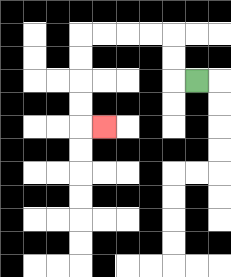{'start': '[8, 3]', 'end': '[4, 5]', 'path_directions': 'L,U,U,L,L,L,L,D,D,D,D,R', 'path_coordinates': '[[8, 3], [7, 3], [7, 2], [7, 1], [6, 1], [5, 1], [4, 1], [3, 1], [3, 2], [3, 3], [3, 4], [3, 5], [4, 5]]'}